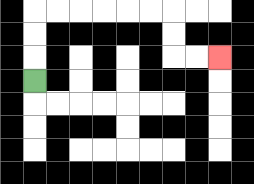{'start': '[1, 3]', 'end': '[9, 2]', 'path_directions': 'U,U,U,R,R,R,R,R,R,D,D,R,R', 'path_coordinates': '[[1, 3], [1, 2], [1, 1], [1, 0], [2, 0], [3, 0], [4, 0], [5, 0], [6, 0], [7, 0], [7, 1], [7, 2], [8, 2], [9, 2]]'}